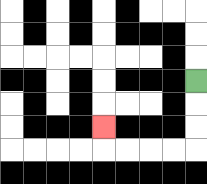{'start': '[8, 3]', 'end': '[4, 5]', 'path_directions': 'D,D,D,L,L,L,L,U', 'path_coordinates': '[[8, 3], [8, 4], [8, 5], [8, 6], [7, 6], [6, 6], [5, 6], [4, 6], [4, 5]]'}